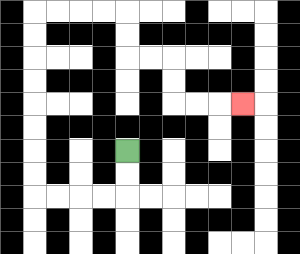{'start': '[5, 6]', 'end': '[10, 4]', 'path_directions': 'D,D,L,L,L,L,U,U,U,U,U,U,U,U,R,R,R,R,D,D,R,R,D,D,R,R,R', 'path_coordinates': '[[5, 6], [5, 7], [5, 8], [4, 8], [3, 8], [2, 8], [1, 8], [1, 7], [1, 6], [1, 5], [1, 4], [1, 3], [1, 2], [1, 1], [1, 0], [2, 0], [3, 0], [4, 0], [5, 0], [5, 1], [5, 2], [6, 2], [7, 2], [7, 3], [7, 4], [8, 4], [9, 4], [10, 4]]'}